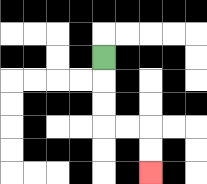{'start': '[4, 2]', 'end': '[6, 7]', 'path_directions': 'D,D,D,R,R,D,D', 'path_coordinates': '[[4, 2], [4, 3], [4, 4], [4, 5], [5, 5], [6, 5], [6, 6], [6, 7]]'}